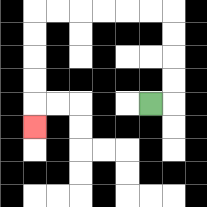{'start': '[6, 4]', 'end': '[1, 5]', 'path_directions': 'R,U,U,U,U,L,L,L,L,L,L,D,D,D,D,D', 'path_coordinates': '[[6, 4], [7, 4], [7, 3], [7, 2], [7, 1], [7, 0], [6, 0], [5, 0], [4, 0], [3, 0], [2, 0], [1, 0], [1, 1], [1, 2], [1, 3], [1, 4], [1, 5]]'}